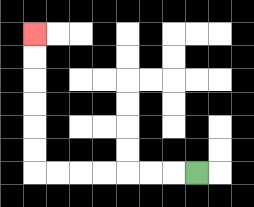{'start': '[8, 7]', 'end': '[1, 1]', 'path_directions': 'L,L,L,L,L,L,L,U,U,U,U,U,U', 'path_coordinates': '[[8, 7], [7, 7], [6, 7], [5, 7], [4, 7], [3, 7], [2, 7], [1, 7], [1, 6], [1, 5], [1, 4], [1, 3], [1, 2], [1, 1]]'}